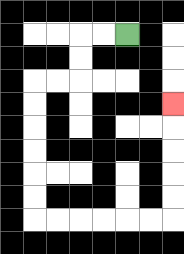{'start': '[5, 1]', 'end': '[7, 4]', 'path_directions': 'L,L,D,D,L,L,D,D,D,D,D,D,R,R,R,R,R,R,U,U,U,U,U', 'path_coordinates': '[[5, 1], [4, 1], [3, 1], [3, 2], [3, 3], [2, 3], [1, 3], [1, 4], [1, 5], [1, 6], [1, 7], [1, 8], [1, 9], [2, 9], [3, 9], [4, 9], [5, 9], [6, 9], [7, 9], [7, 8], [7, 7], [7, 6], [7, 5], [7, 4]]'}